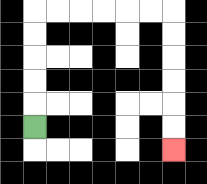{'start': '[1, 5]', 'end': '[7, 6]', 'path_directions': 'U,U,U,U,U,R,R,R,R,R,R,D,D,D,D,D,D', 'path_coordinates': '[[1, 5], [1, 4], [1, 3], [1, 2], [1, 1], [1, 0], [2, 0], [3, 0], [4, 0], [5, 0], [6, 0], [7, 0], [7, 1], [7, 2], [7, 3], [7, 4], [7, 5], [7, 6]]'}